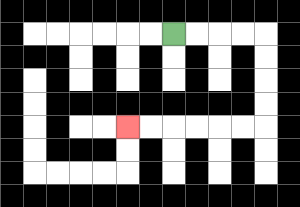{'start': '[7, 1]', 'end': '[5, 5]', 'path_directions': 'R,R,R,R,D,D,D,D,L,L,L,L,L,L', 'path_coordinates': '[[7, 1], [8, 1], [9, 1], [10, 1], [11, 1], [11, 2], [11, 3], [11, 4], [11, 5], [10, 5], [9, 5], [8, 5], [7, 5], [6, 5], [5, 5]]'}